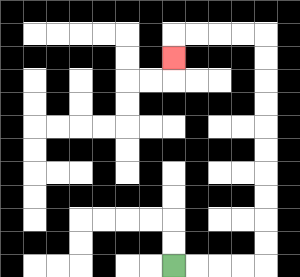{'start': '[7, 11]', 'end': '[7, 2]', 'path_directions': 'R,R,R,R,U,U,U,U,U,U,U,U,U,U,L,L,L,L,D', 'path_coordinates': '[[7, 11], [8, 11], [9, 11], [10, 11], [11, 11], [11, 10], [11, 9], [11, 8], [11, 7], [11, 6], [11, 5], [11, 4], [11, 3], [11, 2], [11, 1], [10, 1], [9, 1], [8, 1], [7, 1], [7, 2]]'}